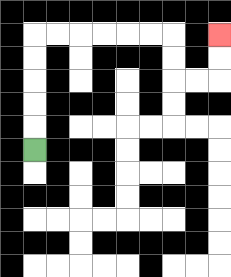{'start': '[1, 6]', 'end': '[9, 1]', 'path_directions': 'U,U,U,U,U,R,R,R,R,R,R,D,D,R,R,U,U', 'path_coordinates': '[[1, 6], [1, 5], [1, 4], [1, 3], [1, 2], [1, 1], [2, 1], [3, 1], [4, 1], [5, 1], [6, 1], [7, 1], [7, 2], [7, 3], [8, 3], [9, 3], [9, 2], [9, 1]]'}